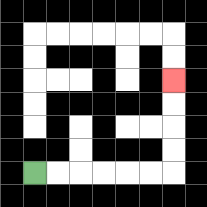{'start': '[1, 7]', 'end': '[7, 3]', 'path_directions': 'R,R,R,R,R,R,U,U,U,U', 'path_coordinates': '[[1, 7], [2, 7], [3, 7], [4, 7], [5, 7], [6, 7], [7, 7], [7, 6], [7, 5], [7, 4], [7, 3]]'}